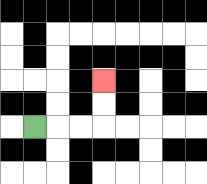{'start': '[1, 5]', 'end': '[4, 3]', 'path_directions': 'R,R,R,U,U', 'path_coordinates': '[[1, 5], [2, 5], [3, 5], [4, 5], [4, 4], [4, 3]]'}